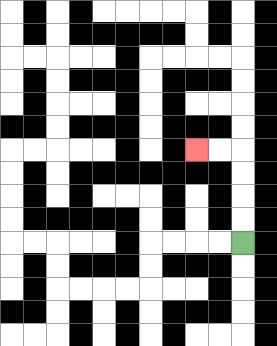{'start': '[10, 10]', 'end': '[8, 6]', 'path_directions': 'U,U,U,U,L,L', 'path_coordinates': '[[10, 10], [10, 9], [10, 8], [10, 7], [10, 6], [9, 6], [8, 6]]'}